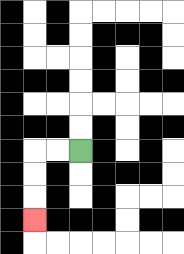{'start': '[3, 6]', 'end': '[1, 9]', 'path_directions': 'L,L,D,D,D', 'path_coordinates': '[[3, 6], [2, 6], [1, 6], [1, 7], [1, 8], [1, 9]]'}